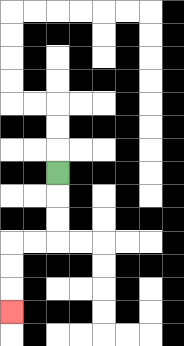{'start': '[2, 7]', 'end': '[0, 13]', 'path_directions': 'D,D,D,L,L,D,D,D', 'path_coordinates': '[[2, 7], [2, 8], [2, 9], [2, 10], [1, 10], [0, 10], [0, 11], [0, 12], [0, 13]]'}